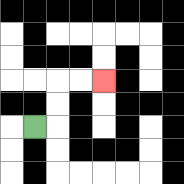{'start': '[1, 5]', 'end': '[4, 3]', 'path_directions': 'R,U,U,R,R', 'path_coordinates': '[[1, 5], [2, 5], [2, 4], [2, 3], [3, 3], [4, 3]]'}